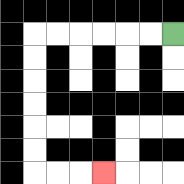{'start': '[7, 1]', 'end': '[4, 7]', 'path_directions': 'L,L,L,L,L,L,D,D,D,D,D,D,R,R,R', 'path_coordinates': '[[7, 1], [6, 1], [5, 1], [4, 1], [3, 1], [2, 1], [1, 1], [1, 2], [1, 3], [1, 4], [1, 5], [1, 6], [1, 7], [2, 7], [3, 7], [4, 7]]'}